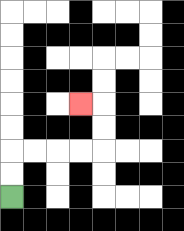{'start': '[0, 8]', 'end': '[3, 4]', 'path_directions': 'U,U,R,R,R,R,U,U,L', 'path_coordinates': '[[0, 8], [0, 7], [0, 6], [1, 6], [2, 6], [3, 6], [4, 6], [4, 5], [4, 4], [3, 4]]'}